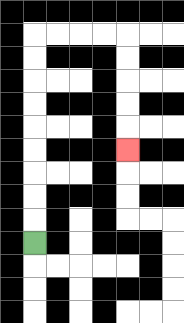{'start': '[1, 10]', 'end': '[5, 6]', 'path_directions': 'U,U,U,U,U,U,U,U,U,R,R,R,R,D,D,D,D,D', 'path_coordinates': '[[1, 10], [1, 9], [1, 8], [1, 7], [1, 6], [1, 5], [1, 4], [1, 3], [1, 2], [1, 1], [2, 1], [3, 1], [4, 1], [5, 1], [5, 2], [5, 3], [5, 4], [5, 5], [5, 6]]'}